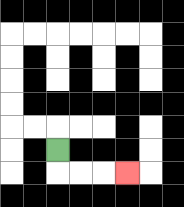{'start': '[2, 6]', 'end': '[5, 7]', 'path_directions': 'D,R,R,R', 'path_coordinates': '[[2, 6], [2, 7], [3, 7], [4, 7], [5, 7]]'}